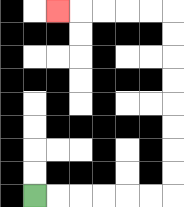{'start': '[1, 8]', 'end': '[2, 0]', 'path_directions': 'R,R,R,R,R,R,U,U,U,U,U,U,U,U,L,L,L,L,L', 'path_coordinates': '[[1, 8], [2, 8], [3, 8], [4, 8], [5, 8], [6, 8], [7, 8], [7, 7], [7, 6], [7, 5], [7, 4], [7, 3], [7, 2], [7, 1], [7, 0], [6, 0], [5, 0], [4, 0], [3, 0], [2, 0]]'}